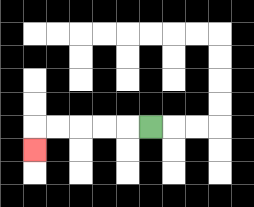{'start': '[6, 5]', 'end': '[1, 6]', 'path_directions': 'L,L,L,L,L,D', 'path_coordinates': '[[6, 5], [5, 5], [4, 5], [3, 5], [2, 5], [1, 5], [1, 6]]'}